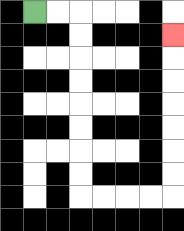{'start': '[1, 0]', 'end': '[7, 1]', 'path_directions': 'R,R,D,D,D,D,D,D,D,D,R,R,R,R,U,U,U,U,U,U,U', 'path_coordinates': '[[1, 0], [2, 0], [3, 0], [3, 1], [3, 2], [3, 3], [3, 4], [3, 5], [3, 6], [3, 7], [3, 8], [4, 8], [5, 8], [6, 8], [7, 8], [7, 7], [7, 6], [7, 5], [7, 4], [7, 3], [7, 2], [7, 1]]'}